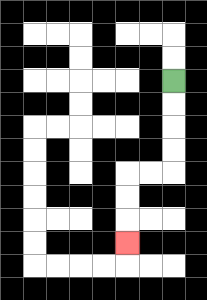{'start': '[7, 3]', 'end': '[5, 10]', 'path_directions': 'D,D,D,D,L,L,D,D,D', 'path_coordinates': '[[7, 3], [7, 4], [7, 5], [7, 6], [7, 7], [6, 7], [5, 7], [5, 8], [5, 9], [5, 10]]'}